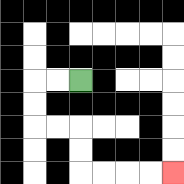{'start': '[3, 3]', 'end': '[7, 7]', 'path_directions': 'L,L,D,D,R,R,D,D,R,R,R,R', 'path_coordinates': '[[3, 3], [2, 3], [1, 3], [1, 4], [1, 5], [2, 5], [3, 5], [3, 6], [3, 7], [4, 7], [5, 7], [6, 7], [7, 7]]'}